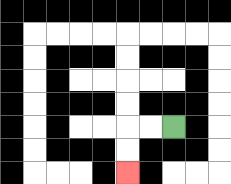{'start': '[7, 5]', 'end': '[5, 7]', 'path_directions': 'L,L,D,D', 'path_coordinates': '[[7, 5], [6, 5], [5, 5], [5, 6], [5, 7]]'}